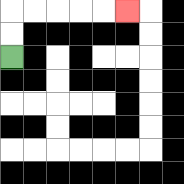{'start': '[0, 2]', 'end': '[5, 0]', 'path_directions': 'U,U,R,R,R,R,R', 'path_coordinates': '[[0, 2], [0, 1], [0, 0], [1, 0], [2, 0], [3, 0], [4, 0], [5, 0]]'}